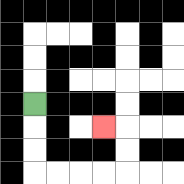{'start': '[1, 4]', 'end': '[4, 5]', 'path_directions': 'D,D,D,R,R,R,R,U,U,L', 'path_coordinates': '[[1, 4], [1, 5], [1, 6], [1, 7], [2, 7], [3, 7], [4, 7], [5, 7], [5, 6], [5, 5], [4, 5]]'}